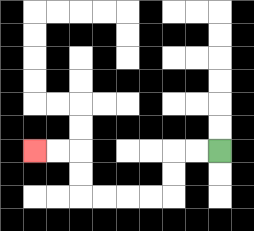{'start': '[9, 6]', 'end': '[1, 6]', 'path_directions': 'L,L,D,D,L,L,L,L,U,U,L,L', 'path_coordinates': '[[9, 6], [8, 6], [7, 6], [7, 7], [7, 8], [6, 8], [5, 8], [4, 8], [3, 8], [3, 7], [3, 6], [2, 6], [1, 6]]'}